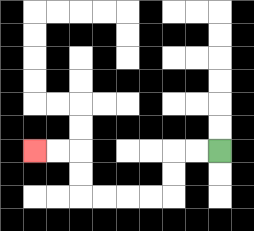{'start': '[9, 6]', 'end': '[1, 6]', 'path_directions': 'L,L,D,D,L,L,L,L,U,U,L,L', 'path_coordinates': '[[9, 6], [8, 6], [7, 6], [7, 7], [7, 8], [6, 8], [5, 8], [4, 8], [3, 8], [3, 7], [3, 6], [2, 6], [1, 6]]'}